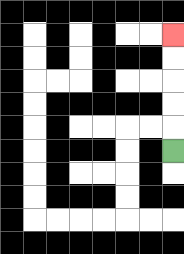{'start': '[7, 6]', 'end': '[7, 1]', 'path_directions': 'U,U,U,U,U', 'path_coordinates': '[[7, 6], [7, 5], [7, 4], [7, 3], [7, 2], [7, 1]]'}